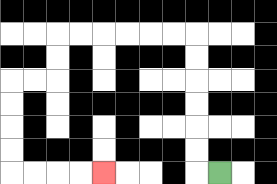{'start': '[9, 7]', 'end': '[4, 7]', 'path_directions': 'L,U,U,U,U,U,U,L,L,L,L,L,L,D,D,L,L,D,D,D,D,R,R,R,R', 'path_coordinates': '[[9, 7], [8, 7], [8, 6], [8, 5], [8, 4], [8, 3], [8, 2], [8, 1], [7, 1], [6, 1], [5, 1], [4, 1], [3, 1], [2, 1], [2, 2], [2, 3], [1, 3], [0, 3], [0, 4], [0, 5], [0, 6], [0, 7], [1, 7], [2, 7], [3, 7], [4, 7]]'}